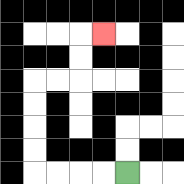{'start': '[5, 7]', 'end': '[4, 1]', 'path_directions': 'L,L,L,L,U,U,U,U,R,R,U,U,R', 'path_coordinates': '[[5, 7], [4, 7], [3, 7], [2, 7], [1, 7], [1, 6], [1, 5], [1, 4], [1, 3], [2, 3], [3, 3], [3, 2], [3, 1], [4, 1]]'}